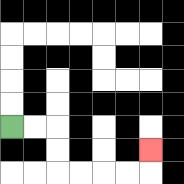{'start': '[0, 5]', 'end': '[6, 6]', 'path_directions': 'R,R,D,D,R,R,R,R,U', 'path_coordinates': '[[0, 5], [1, 5], [2, 5], [2, 6], [2, 7], [3, 7], [4, 7], [5, 7], [6, 7], [6, 6]]'}